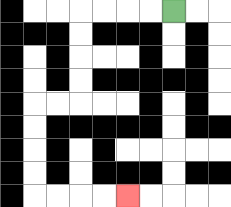{'start': '[7, 0]', 'end': '[5, 8]', 'path_directions': 'L,L,L,L,D,D,D,D,L,L,D,D,D,D,R,R,R,R', 'path_coordinates': '[[7, 0], [6, 0], [5, 0], [4, 0], [3, 0], [3, 1], [3, 2], [3, 3], [3, 4], [2, 4], [1, 4], [1, 5], [1, 6], [1, 7], [1, 8], [2, 8], [3, 8], [4, 8], [5, 8]]'}